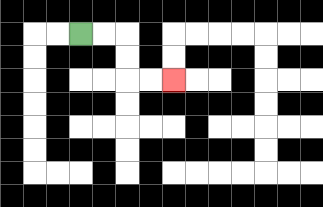{'start': '[3, 1]', 'end': '[7, 3]', 'path_directions': 'R,R,D,D,R,R', 'path_coordinates': '[[3, 1], [4, 1], [5, 1], [5, 2], [5, 3], [6, 3], [7, 3]]'}